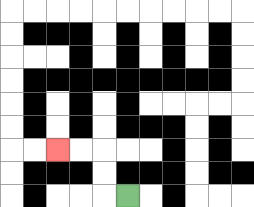{'start': '[5, 8]', 'end': '[2, 6]', 'path_directions': 'L,U,U,L,L', 'path_coordinates': '[[5, 8], [4, 8], [4, 7], [4, 6], [3, 6], [2, 6]]'}